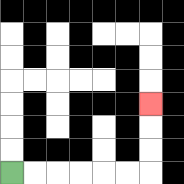{'start': '[0, 7]', 'end': '[6, 4]', 'path_directions': 'R,R,R,R,R,R,U,U,U', 'path_coordinates': '[[0, 7], [1, 7], [2, 7], [3, 7], [4, 7], [5, 7], [6, 7], [6, 6], [6, 5], [6, 4]]'}